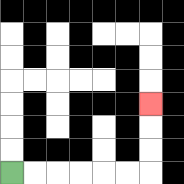{'start': '[0, 7]', 'end': '[6, 4]', 'path_directions': 'R,R,R,R,R,R,U,U,U', 'path_coordinates': '[[0, 7], [1, 7], [2, 7], [3, 7], [4, 7], [5, 7], [6, 7], [6, 6], [6, 5], [6, 4]]'}